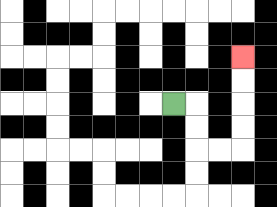{'start': '[7, 4]', 'end': '[10, 2]', 'path_directions': 'R,D,D,R,R,U,U,U,U', 'path_coordinates': '[[7, 4], [8, 4], [8, 5], [8, 6], [9, 6], [10, 6], [10, 5], [10, 4], [10, 3], [10, 2]]'}